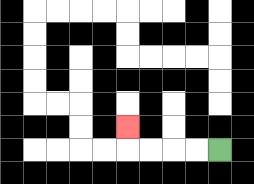{'start': '[9, 6]', 'end': '[5, 5]', 'path_directions': 'L,L,L,L,U', 'path_coordinates': '[[9, 6], [8, 6], [7, 6], [6, 6], [5, 6], [5, 5]]'}